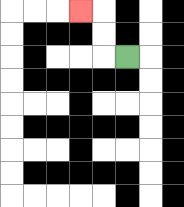{'start': '[5, 2]', 'end': '[3, 0]', 'path_directions': 'L,U,U,L', 'path_coordinates': '[[5, 2], [4, 2], [4, 1], [4, 0], [3, 0]]'}